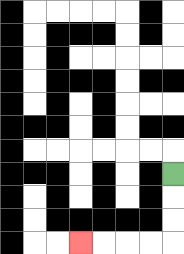{'start': '[7, 7]', 'end': '[3, 10]', 'path_directions': 'D,D,D,L,L,L,L', 'path_coordinates': '[[7, 7], [7, 8], [7, 9], [7, 10], [6, 10], [5, 10], [4, 10], [3, 10]]'}